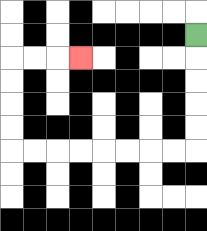{'start': '[8, 1]', 'end': '[3, 2]', 'path_directions': 'D,D,D,D,D,L,L,L,L,L,L,L,L,U,U,U,U,R,R,R', 'path_coordinates': '[[8, 1], [8, 2], [8, 3], [8, 4], [8, 5], [8, 6], [7, 6], [6, 6], [5, 6], [4, 6], [3, 6], [2, 6], [1, 6], [0, 6], [0, 5], [0, 4], [0, 3], [0, 2], [1, 2], [2, 2], [3, 2]]'}